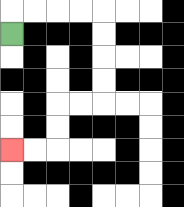{'start': '[0, 1]', 'end': '[0, 6]', 'path_directions': 'U,R,R,R,R,D,D,D,D,L,L,D,D,L,L', 'path_coordinates': '[[0, 1], [0, 0], [1, 0], [2, 0], [3, 0], [4, 0], [4, 1], [4, 2], [4, 3], [4, 4], [3, 4], [2, 4], [2, 5], [2, 6], [1, 6], [0, 6]]'}